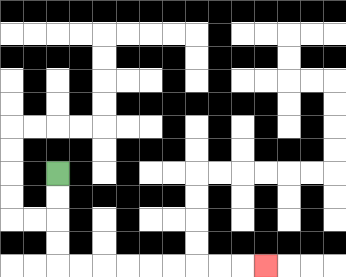{'start': '[2, 7]', 'end': '[11, 11]', 'path_directions': 'D,D,D,D,R,R,R,R,R,R,R,R,R', 'path_coordinates': '[[2, 7], [2, 8], [2, 9], [2, 10], [2, 11], [3, 11], [4, 11], [5, 11], [6, 11], [7, 11], [8, 11], [9, 11], [10, 11], [11, 11]]'}